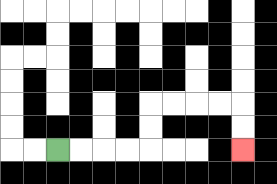{'start': '[2, 6]', 'end': '[10, 6]', 'path_directions': 'R,R,R,R,U,U,R,R,R,R,D,D', 'path_coordinates': '[[2, 6], [3, 6], [4, 6], [5, 6], [6, 6], [6, 5], [6, 4], [7, 4], [8, 4], [9, 4], [10, 4], [10, 5], [10, 6]]'}